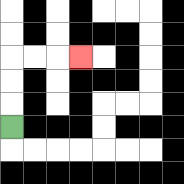{'start': '[0, 5]', 'end': '[3, 2]', 'path_directions': 'U,U,U,R,R,R', 'path_coordinates': '[[0, 5], [0, 4], [0, 3], [0, 2], [1, 2], [2, 2], [3, 2]]'}